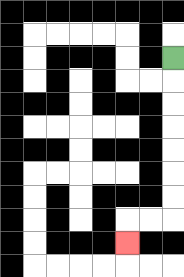{'start': '[7, 2]', 'end': '[5, 10]', 'path_directions': 'D,D,D,D,D,D,D,L,L,D', 'path_coordinates': '[[7, 2], [7, 3], [7, 4], [7, 5], [7, 6], [7, 7], [7, 8], [7, 9], [6, 9], [5, 9], [5, 10]]'}